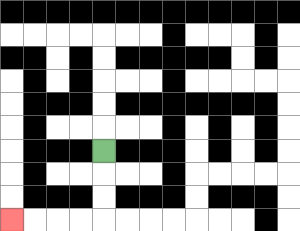{'start': '[4, 6]', 'end': '[0, 9]', 'path_directions': 'D,D,D,L,L,L,L', 'path_coordinates': '[[4, 6], [4, 7], [4, 8], [4, 9], [3, 9], [2, 9], [1, 9], [0, 9]]'}